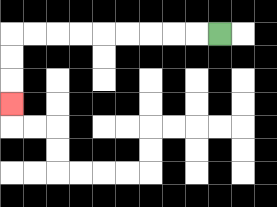{'start': '[9, 1]', 'end': '[0, 4]', 'path_directions': 'L,L,L,L,L,L,L,L,L,D,D,D', 'path_coordinates': '[[9, 1], [8, 1], [7, 1], [6, 1], [5, 1], [4, 1], [3, 1], [2, 1], [1, 1], [0, 1], [0, 2], [0, 3], [0, 4]]'}